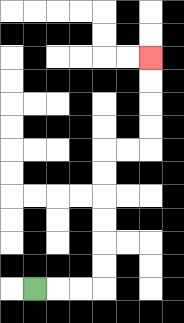{'start': '[1, 12]', 'end': '[6, 2]', 'path_directions': 'R,R,R,U,U,U,U,U,U,R,R,U,U,U,U', 'path_coordinates': '[[1, 12], [2, 12], [3, 12], [4, 12], [4, 11], [4, 10], [4, 9], [4, 8], [4, 7], [4, 6], [5, 6], [6, 6], [6, 5], [6, 4], [6, 3], [6, 2]]'}